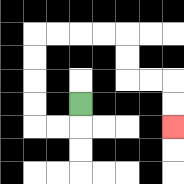{'start': '[3, 4]', 'end': '[7, 5]', 'path_directions': 'D,L,L,U,U,U,U,R,R,R,R,D,D,R,R,D,D', 'path_coordinates': '[[3, 4], [3, 5], [2, 5], [1, 5], [1, 4], [1, 3], [1, 2], [1, 1], [2, 1], [3, 1], [4, 1], [5, 1], [5, 2], [5, 3], [6, 3], [7, 3], [7, 4], [7, 5]]'}